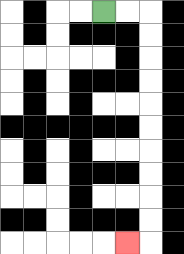{'start': '[4, 0]', 'end': '[5, 10]', 'path_directions': 'R,R,D,D,D,D,D,D,D,D,D,D,L', 'path_coordinates': '[[4, 0], [5, 0], [6, 0], [6, 1], [6, 2], [6, 3], [6, 4], [6, 5], [6, 6], [6, 7], [6, 8], [6, 9], [6, 10], [5, 10]]'}